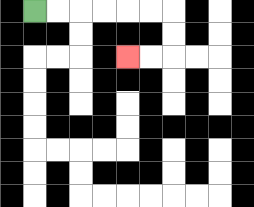{'start': '[1, 0]', 'end': '[5, 2]', 'path_directions': 'R,R,R,R,R,R,D,D,L,L', 'path_coordinates': '[[1, 0], [2, 0], [3, 0], [4, 0], [5, 0], [6, 0], [7, 0], [7, 1], [7, 2], [6, 2], [5, 2]]'}